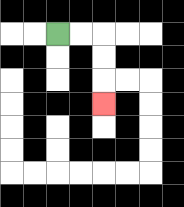{'start': '[2, 1]', 'end': '[4, 4]', 'path_directions': 'R,R,D,D,D', 'path_coordinates': '[[2, 1], [3, 1], [4, 1], [4, 2], [4, 3], [4, 4]]'}